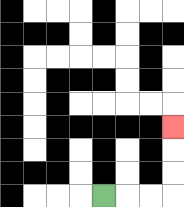{'start': '[4, 8]', 'end': '[7, 5]', 'path_directions': 'R,R,R,U,U,U', 'path_coordinates': '[[4, 8], [5, 8], [6, 8], [7, 8], [7, 7], [7, 6], [7, 5]]'}